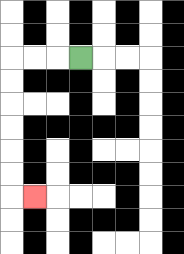{'start': '[3, 2]', 'end': '[1, 8]', 'path_directions': 'L,L,L,D,D,D,D,D,D,R', 'path_coordinates': '[[3, 2], [2, 2], [1, 2], [0, 2], [0, 3], [0, 4], [0, 5], [0, 6], [0, 7], [0, 8], [1, 8]]'}